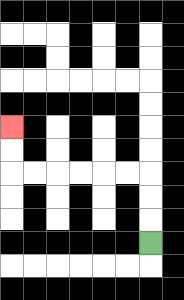{'start': '[6, 10]', 'end': '[0, 5]', 'path_directions': 'U,U,U,L,L,L,L,L,L,U,U', 'path_coordinates': '[[6, 10], [6, 9], [6, 8], [6, 7], [5, 7], [4, 7], [3, 7], [2, 7], [1, 7], [0, 7], [0, 6], [0, 5]]'}